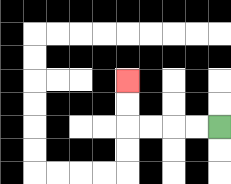{'start': '[9, 5]', 'end': '[5, 3]', 'path_directions': 'L,L,L,L,U,U', 'path_coordinates': '[[9, 5], [8, 5], [7, 5], [6, 5], [5, 5], [5, 4], [5, 3]]'}